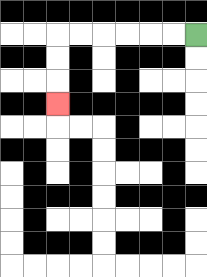{'start': '[8, 1]', 'end': '[2, 4]', 'path_directions': 'L,L,L,L,L,L,D,D,D', 'path_coordinates': '[[8, 1], [7, 1], [6, 1], [5, 1], [4, 1], [3, 1], [2, 1], [2, 2], [2, 3], [2, 4]]'}